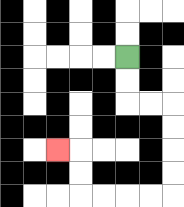{'start': '[5, 2]', 'end': '[2, 6]', 'path_directions': 'D,D,R,R,D,D,D,D,L,L,L,L,U,U,L', 'path_coordinates': '[[5, 2], [5, 3], [5, 4], [6, 4], [7, 4], [7, 5], [7, 6], [7, 7], [7, 8], [6, 8], [5, 8], [4, 8], [3, 8], [3, 7], [3, 6], [2, 6]]'}